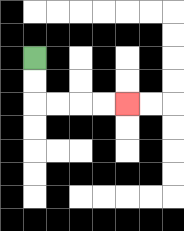{'start': '[1, 2]', 'end': '[5, 4]', 'path_directions': 'D,D,R,R,R,R', 'path_coordinates': '[[1, 2], [1, 3], [1, 4], [2, 4], [3, 4], [4, 4], [5, 4]]'}